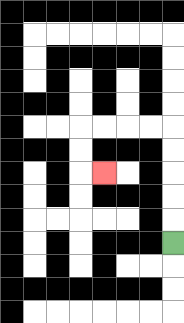{'start': '[7, 10]', 'end': '[4, 7]', 'path_directions': 'U,U,U,U,U,L,L,L,L,D,D,R', 'path_coordinates': '[[7, 10], [7, 9], [7, 8], [7, 7], [7, 6], [7, 5], [6, 5], [5, 5], [4, 5], [3, 5], [3, 6], [3, 7], [4, 7]]'}